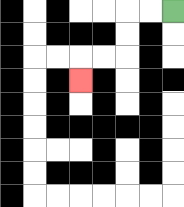{'start': '[7, 0]', 'end': '[3, 3]', 'path_directions': 'L,L,D,D,L,L,D', 'path_coordinates': '[[7, 0], [6, 0], [5, 0], [5, 1], [5, 2], [4, 2], [3, 2], [3, 3]]'}